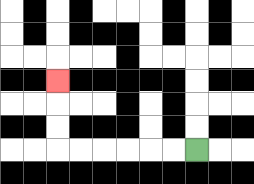{'start': '[8, 6]', 'end': '[2, 3]', 'path_directions': 'L,L,L,L,L,L,U,U,U', 'path_coordinates': '[[8, 6], [7, 6], [6, 6], [5, 6], [4, 6], [3, 6], [2, 6], [2, 5], [2, 4], [2, 3]]'}